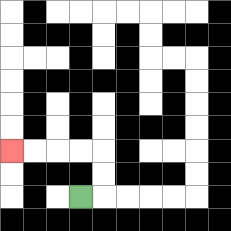{'start': '[3, 8]', 'end': '[0, 6]', 'path_directions': 'R,U,U,L,L,L,L', 'path_coordinates': '[[3, 8], [4, 8], [4, 7], [4, 6], [3, 6], [2, 6], [1, 6], [0, 6]]'}